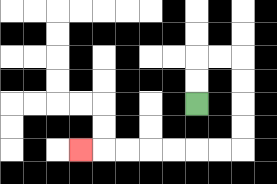{'start': '[8, 4]', 'end': '[3, 6]', 'path_directions': 'U,U,R,R,D,D,D,D,L,L,L,L,L,L,L', 'path_coordinates': '[[8, 4], [8, 3], [8, 2], [9, 2], [10, 2], [10, 3], [10, 4], [10, 5], [10, 6], [9, 6], [8, 6], [7, 6], [6, 6], [5, 6], [4, 6], [3, 6]]'}